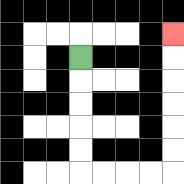{'start': '[3, 2]', 'end': '[7, 1]', 'path_directions': 'D,D,D,D,D,R,R,R,R,U,U,U,U,U,U', 'path_coordinates': '[[3, 2], [3, 3], [3, 4], [3, 5], [3, 6], [3, 7], [4, 7], [5, 7], [6, 7], [7, 7], [7, 6], [7, 5], [7, 4], [7, 3], [7, 2], [7, 1]]'}